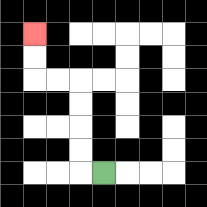{'start': '[4, 7]', 'end': '[1, 1]', 'path_directions': 'L,U,U,U,U,L,L,U,U', 'path_coordinates': '[[4, 7], [3, 7], [3, 6], [3, 5], [3, 4], [3, 3], [2, 3], [1, 3], [1, 2], [1, 1]]'}